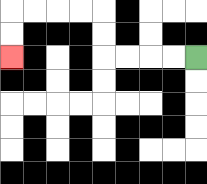{'start': '[8, 2]', 'end': '[0, 2]', 'path_directions': 'L,L,L,L,U,U,L,L,L,L,D,D', 'path_coordinates': '[[8, 2], [7, 2], [6, 2], [5, 2], [4, 2], [4, 1], [4, 0], [3, 0], [2, 0], [1, 0], [0, 0], [0, 1], [0, 2]]'}